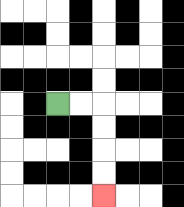{'start': '[2, 4]', 'end': '[4, 8]', 'path_directions': 'R,R,D,D,D,D', 'path_coordinates': '[[2, 4], [3, 4], [4, 4], [4, 5], [4, 6], [4, 7], [4, 8]]'}